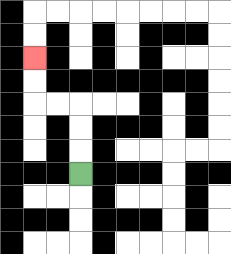{'start': '[3, 7]', 'end': '[1, 2]', 'path_directions': 'U,U,U,L,L,U,U', 'path_coordinates': '[[3, 7], [3, 6], [3, 5], [3, 4], [2, 4], [1, 4], [1, 3], [1, 2]]'}